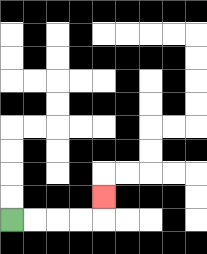{'start': '[0, 9]', 'end': '[4, 8]', 'path_directions': 'R,R,R,R,U', 'path_coordinates': '[[0, 9], [1, 9], [2, 9], [3, 9], [4, 9], [4, 8]]'}